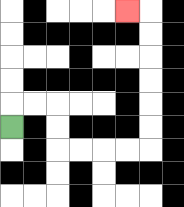{'start': '[0, 5]', 'end': '[5, 0]', 'path_directions': 'U,R,R,D,D,R,R,R,R,U,U,U,U,U,U,L', 'path_coordinates': '[[0, 5], [0, 4], [1, 4], [2, 4], [2, 5], [2, 6], [3, 6], [4, 6], [5, 6], [6, 6], [6, 5], [6, 4], [6, 3], [6, 2], [6, 1], [6, 0], [5, 0]]'}